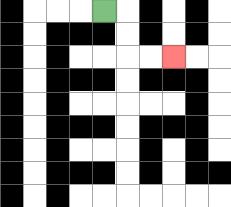{'start': '[4, 0]', 'end': '[7, 2]', 'path_directions': 'R,D,D,R,R', 'path_coordinates': '[[4, 0], [5, 0], [5, 1], [5, 2], [6, 2], [7, 2]]'}